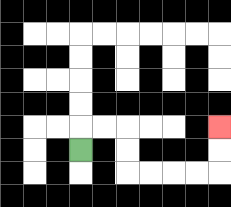{'start': '[3, 6]', 'end': '[9, 5]', 'path_directions': 'U,R,R,D,D,R,R,R,R,U,U', 'path_coordinates': '[[3, 6], [3, 5], [4, 5], [5, 5], [5, 6], [5, 7], [6, 7], [7, 7], [8, 7], [9, 7], [9, 6], [9, 5]]'}